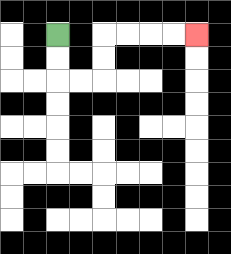{'start': '[2, 1]', 'end': '[8, 1]', 'path_directions': 'D,D,R,R,U,U,R,R,R,R', 'path_coordinates': '[[2, 1], [2, 2], [2, 3], [3, 3], [4, 3], [4, 2], [4, 1], [5, 1], [6, 1], [7, 1], [8, 1]]'}